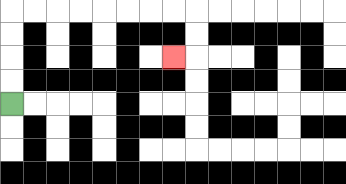{'start': '[0, 4]', 'end': '[7, 2]', 'path_directions': 'U,U,U,U,R,R,R,R,R,R,R,R,D,D,L', 'path_coordinates': '[[0, 4], [0, 3], [0, 2], [0, 1], [0, 0], [1, 0], [2, 0], [3, 0], [4, 0], [5, 0], [6, 0], [7, 0], [8, 0], [8, 1], [8, 2], [7, 2]]'}